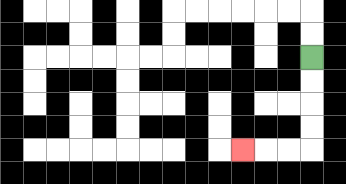{'start': '[13, 2]', 'end': '[10, 6]', 'path_directions': 'D,D,D,D,L,L,L', 'path_coordinates': '[[13, 2], [13, 3], [13, 4], [13, 5], [13, 6], [12, 6], [11, 6], [10, 6]]'}